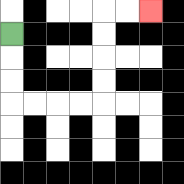{'start': '[0, 1]', 'end': '[6, 0]', 'path_directions': 'D,D,D,R,R,R,R,U,U,U,U,R,R', 'path_coordinates': '[[0, 1], [0, 2], [0, 3], [0, 4], [1, 4], [2, 4], [3, 4], [4, 4], [4, 3], [4, 2], [4, 1], [4, 0], [5, 0], [6, 0]]'}